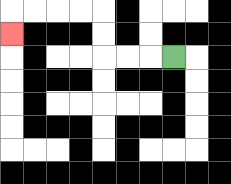{'start': '[7, 2]', 'end': '[0, 1]', 'path_directions': 'L,L,L,U,U,L,L,L,L,D', 'path_coordinates': '[[7, 2], [6, 2], [5, 2], [4, 2], [4, 1], [4, 0], [3, 0], [2, 0], [1, 0], [0, 0], [0, 1]]'}